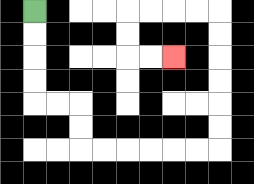{'start': '[1, 0]', 'end': '[7, 2]', 'path_directions': 'D,D,D,D,R,R,D,D,R,R,R,R,R,R,U,U,U,U,U,U,L,L,L,L,D,D,R,R', 'path_coordinates': '[[1, 0], [1, 1], [1, 2], [1, 3], [1, 4], [2, 4], [3, 4], [3, 5], [3, 6], [4, 6], [5, 6], [6, 6], [7, 6], [8, 6], [9, 6], [9, 5], [9, 4], [9, 3], [9, 2], [9, 1], [9, 0], [8, 0], [7, 0], [6, 0], [5, 0], [5, 1], [5, 2], [6, 2], [7, 2]]'}